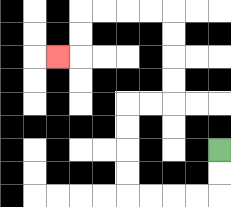{'start': '[9, 6]', 'end': '[2, 2]', 'path_directions': 'D,D,L,L,L,L,U,U,U,U,R,R,U,U,U,U,L,L,L,L,D,D,L', 'path_coordinates': '[[9, 6], [9, 7], [9, 8], [8, 8], [7, 8], [6, 8], [5, 8], [5, 7], [5, 6], [5, 5], [5, 4], [6, 4], [7, 4], [7, 3], [7, 2], [7, 1], [7, 0], [6, 0], [5, 0], [4, 0], [3, 0], [3, 1], [3, 2], [2, 2]]'}